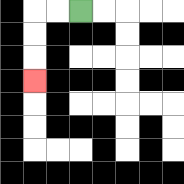{'start': '[3, 0]', 'end': '[1, 3]', 'path_directions': 'L,L,D,D,D', 'path_coordinates': '[[3, 0], [2, 0], [1, 0], [1, 1], [1, 2], [1, 3]]'}